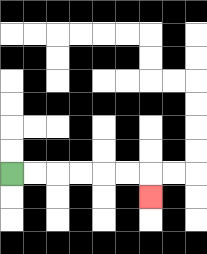{'start': '[0, 7]', 'end': '[6, 8]', 'path_directions': 'R,R,R,R,R,R,D', 'path_coordinates': '[[0, 7], [1, 7], [2, 7], [3, 7], [4, 7], [5, 7], [6, 7], [6, 8]]'}